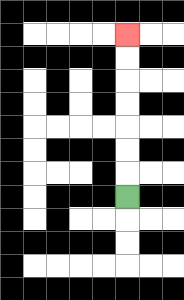{'start': '[5, 8]', 'end': '[5, 1]', 'path_directions': 'U,U,U,U,U,U,U', 'path_coordinates': '[[5, 8], [5, 7], [5, 6], [5, 5], [5, 4], [5, 3], [5, 2], [5, 1]]'}